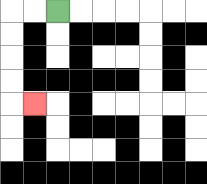{'start': '[2, 0]', 'end': '[1, 4]', 'path_directions': 'L,L,D,D,D,D,R', 'path_coordinates': '[[2, 0], [1, 0], [0, 0], [0, 1], [0, 2], [0, 3], [0, 4], [1, 4]]'}